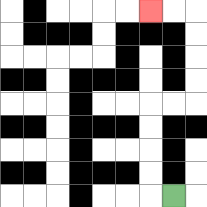{'start': '[7, 8]', 'end': '[6, 0]', 'path_directions': 'L,U,U,U,U,R,R,U,U,U,U,L,L', 'path_coordinates': '[[7, 8], [6, 8], [6, 7], [6, 6], [6, 5], [6, 4], [7, 4], [8, 4], [8, 3], [8, 2], [8, 1], [8, 0], [7, 0], [6, 0]]'}